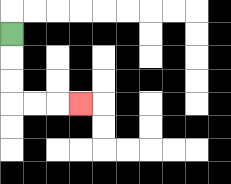{'start': '[0, 1]', 'end': '[3, 4]', 'path_directions': 'D,D,D,R,R,R', 'path_coordinates': '[[0, 1], [0, 2], [0, 3], [0, 4], [1, 4], [2, 4], [3, 4]]'}